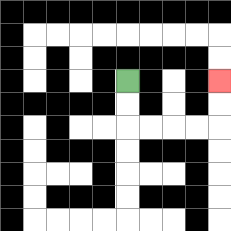{'start': '[5, 3]', 'end': '[9, 3]', 'path_directions': 'D,D,R,R,R,R,U,U', 'path_coordinates': '[[5, 3], [5, 4], [5, 5], [6, 5], [7, 5], [8, 5], [9, 5], [9, 4], [9, 3]]'}